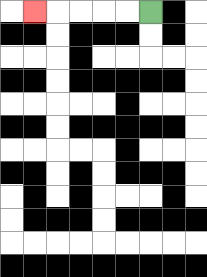{'start': '[6, 0]', 'end': '[1, 0]', 'path_directions': 'L,L,L,L,L', 'path_coordinates': '[[6, 0], [5, 0], [4, 0], [3, 0], [2, 0], [1, 0]]'}